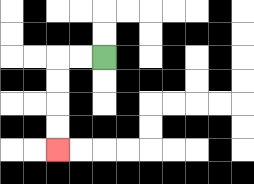{'start': '[4, 2]', 'end': '[2, 6]', 'path_directions': 'L,L,D,D,D,D', 'path_coordinates': '[[4, 2], [3, 2], [2, 2], [2, 3], [2, 4], [2, 5], [2, 6]]'}